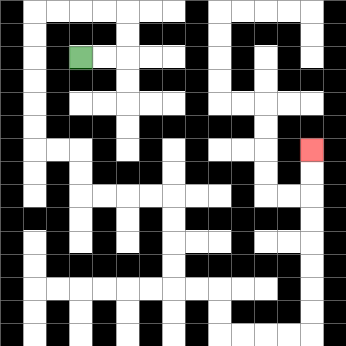{'start': '[3, 2]', 'end': '[13, 6]', 'path_directions': 'R,R,U,U,L,L,L,L,D,D,D,D,D,D,R,R,D,D,R,R,R,R,D,D,D,D,R,R,D,D,R,R,R,R,U,U,U,U,U,U,U,U', 'path_coordinates': '[[3, 2], [4, 2], [5, 2], [5, 1], [5, 0], [4, 0], [3, 0], [2, 0], [1, 0], [1, 1], [1, 2], [1, 3], [1, 4], [1, 5], [1, 6], [2, 6], [3, 6], [3, 7], [3, 8], [4, 8], [5, 8], [6, 8], [7, 8], [7, 9], [7, 10], [7, 11], [7, 12], [8, 12], [9, 12], [9, 13], [9, 14], [10, 14], [11, 14], [12, 14], [13, 14], [13, 13], [13, 12], [13, 11], [13, 10], [13, 9], [13, 8], [13, 7], [13, 6]]'}